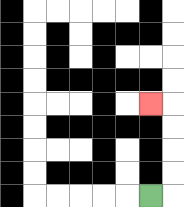{'start': '[6, 8]', 'end': '[6, 4]', 'path_directions': 'R,U,U,U,U,L', 'path_coordinates': '[[6, 8], [7, 8], [7, 7], [7, 6], [7, 5], [7, 4], [6, 4]]'}